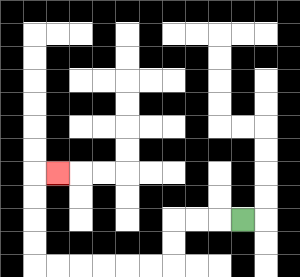{'start': '[10, 9]', 'end': '[2, 7]', 'path_directions': 'L,L,L,D,D,L,L,L,L,L,L,U,U,U,U,R', 'path_coordinates': '[[10, 9], [9, 9], [8, 9], [7, 9], [7, 10], [7, 11], [6, 11], [5, 11], [4, 11], [3, 11], [2, 11], [1, 11], [1, 10], [1, 9], [1, 8], [1, 7], [2, 7]]'}